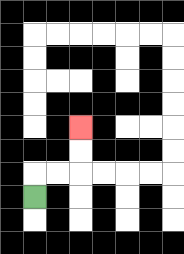{'start': '[1, 8]', 'end': '[3, 5]', 'path_directions': 'U,R,R,U,U', 'path_coordinates': '[[1, 8], [1, 7], [2, 7], [3, 7], [3, 6], [3, 5]]'}